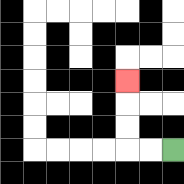{'start': '[7, 6]', 'end': '[5, 3]', 'path_directions': 'L,L,U,U,U', 'path_coordinates': '[[7, 6], [6, 6], [5, 6], [5, 5], [5, 4], [5, 3]]'}